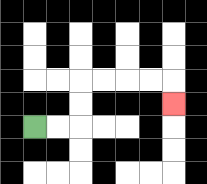{'start': '[1, 5]', 'end': '[7, 4]', 'path_directions': 'R,R,U,U,R,R,R,R,D', 'path_coordinates': '[[1, 5], [2, 5], [3, 5], [3, 4], [3, 3], [4, 3], [5, 3], [6, 3], [7, 3], [7, 4]]'}